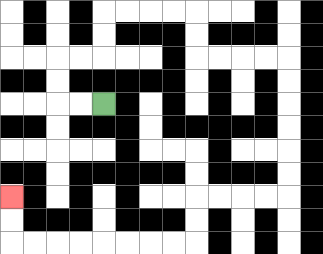{'start': '[4, 4]', 'end': '[0, 8]', 'path_directions': 'L,L,U,U,R,R,U,U,R,R,R,R,D,D,R,R,R,R,D,D,D,D,D,D,L,L,L,L,D,D,L,L,L,L,L,L,L,L,U,U', 'path_coordinates': '[[4, 4], [3, 4], [2, 4], [2, 3], [2, 2], [3, 2], [4, 2], [4, 1], [4, 0], [5, 0], [6, 0], [7, 0], [8, 0], [8, 1], [8, 2], [9, 2], [10, 2], [11, 2], [12, 2], [12, 3], [12, 4], [12, 5], [12, 6], [12, 7], [12, 8], [11, 8], [10, 8], [9, 8], [8, 8], [8, 9], [8, 10], [7, 10], [6, 10], [5, 10], [4, 10], [3, 10], [2, 10], [1, 10], [0, 10], [0, 9], [0, 8]]'}